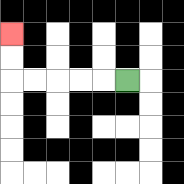{'start': '[5, 3]', 'end': '[0, 1]', 'path_directions': 'L,L,L,L,L,U,U', 'path_coordinates': '[[5, 3], [4, 3], [3, 3], [2, 3], [1, 3], [0, 3], [0, 2], [0, 1]]'}